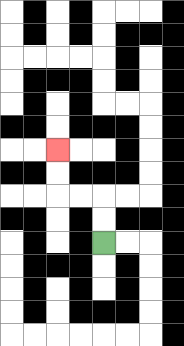{'start': '[4, 10]', 'end': '[2, 6]', 'path_directions': 'U,U,L,L,U,U', 'path_coordinates': '[[4, 10], [4, 9], [4, 8], [3, 8], [2, 8], [2, 7], [2, 6]]'}